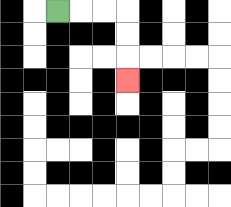{'start': '[2, 0]', 'end': '[5, 3]', 'path_directions': 'R,R,R,D,D,D', 'path_coordinates': '[[2, 0], [3, 0], [4, 0], [5, 0], [5, 1], [5, 2], [5, 3]]'}